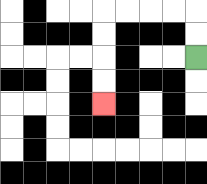{'start': '[8, 2]', 'end': '[4, 4]', 'path_directions': 'U,U,L,L,L,L,D,D,D,D', 'path_coordinates': '[[8, 2], [8, 1], [8, 0], [7, 0], [6, 0], [5, 0], [4, 0], [4, 1], [4, 2], [4, 3], [4, 4]]'}